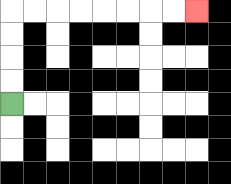{'start': '[0, 4]', 'end': '[8, 0]', 'path_directions': 'U,U,U,U,R,R,R,R,R,R,R,R', 'path_coordinates': '[[0, 4], [0, 3], [0, 2], [0, 1], [0, 0], [1, 0], [2, 0], [3, 0], [4, 0], [5, 0], [6, 0], [7, 0], [8, 0]]'}